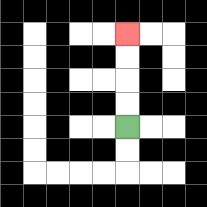{'start': '[5, 5]', 'end': '[5, 1]', 'path_directions': 'U,U,U,U', 'path_coordinates': '[[5, 5], [5, 4], [5, 3], [5, 2], [5, 1]]'}